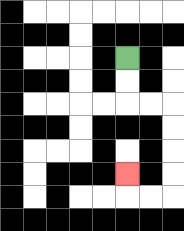{'start': '[5, 2]', 'end': '[5, 7]', 'path_directions': 'D,D,R,R,D,D,D,D,L,L,U', 'path_coordinates': '[[5, 2], [5, 3], [5, 4], [6, 4], [7, 4], [7, 5], [7, 6], [7, 7], [7, 8], [6, 8], [5, 8], [5, 7]]'}